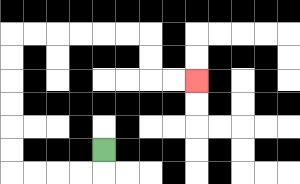{'start': '[4, 6]', 'end': '[8, 3]', 'path_directions': 'D,L,L,L,L,U,U,U,U,U,U,R,R,R,R,R,R,D,D,R,R', 'path_coordinates': '[[4, 6], [4, 7], [3, 7], [2, 7], [1, 7], [0, 7], [0, 6], [0, 5], [0, 4], [0, 3], [0, 2], [0, 1], [1, 1], [2, 1], [3, 1], [4, 1], [5, 1], [6, 1], [6, 2], [6, 3], [7, 3], [8, 3]]'}